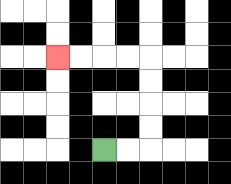{'start': '[4, 6]', 'end': '[2, 2]', 'path_directions': 'R,R,U,U,U,U,L,L,L,L', 'path_coordinates': '[[4, 6], [5, 6], [6, 6], [6, 5], [6, 4], [6, 3], [6, 2], [5, 2], [4, 2], [3, 2], [2, 2]]'}